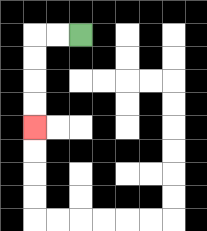{'start': '[3, 1]', 'end': '[1, 5]', 'path_directions': 'L,L,D,D,D,D', 'path_coordinates': '[[3, 1], [2, 1], [1, 1], [1, 2], [1, 3], [1, 4], [1, 5]]'}